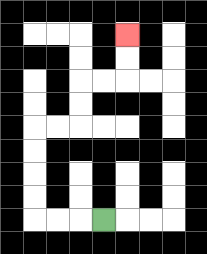{'start': '[4, 9]', 'end': '[5, 1]', 'path_directions': 'L,L,L,U,U,U,U,R,R,U,U,R,R,U,U', 'path_coordinates': '[[4, 9], [3, 9], [2, 9], [1, 9], [1, 8], [1, 7], [1, 6], [1, 5], [2, 5], [3, 5], [3, 4], [3, 3], [4, 3], [5, 3], [5, 2], [5, 1]]'}